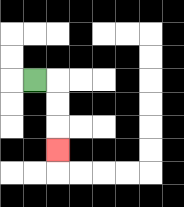{'start': '[1, 3]', 'end': '[2, 6]', 'path_directions': 'R,D,D,D', 'path_coordinates': '[[1, 3], [2, 3], [2, 4], [2, 5], [2, 6]]'}